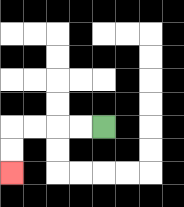{'start': '[4, 5]', 'end': '[0, 7]', 'path_directions': 'L,L,L,L,D,D', 'path_coordinates': '[[4, 5], [3, 5], [2, 5], [1, 5], [0, 5], [0, 6], [0, 7]]'}